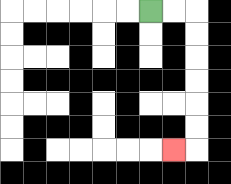{'start': '[6, 0]', 'end': '[7, 6]', 'path_directions': 'R,R,D,D,D,D,D,D,L', 'path_coordinates': '[[6, 0], [7, 0], [8, 0], [8, 1], [8, 2], [8, 3], [8, 4], [8, 5], [8, 6], [7, 6]]'}